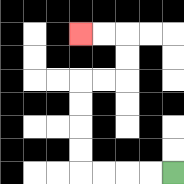{'start': '[7, 7]', 'end': '[3, 1]', 'path_directions': 'L,L,L,L,U,U,U,U,R,R,U,U,L,L', 'path_coordinates': '[[7, 7], [6, 7], [5, 7], [4, 7], [3, 7], [3, 6], [3, 5], [3, 4], [3, 3], [4, 3], [5, 3], [5, 2], [5, 1], [4, 1], [3, 1]]'}